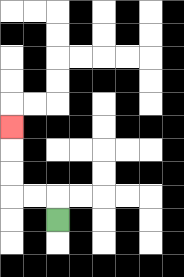{'start': '[2, 9]', 'end': '[0, 5]', 'path_directions': 'U,L,L,U,U,U', 'path_coordinates': '[[2, 9], [2, 8], [1, 8], [0, 8], [0, 7], [0, 6], [0, 5]]'}